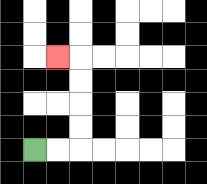{'start': '[1, 6]', 'end': '[2, 2]', 'path_directions': 'R,R,U,U,U,U,L', 'path_coordinates': '[[1, 6], [2, 6], [3, 6], [3, 5], [3, 4], [3, 3], [3, 2], [2, 2]]'}